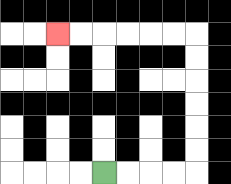{'start': '[4, 7]', 'end': '[2, 1]', 'path_directions': 'R,R,R,R,U,U,U,U,U,U,L,L,L,L,L,L', 'path_coordinates': '[[4, 7], [5, 7], [6, 7], [7, 7], [8, 7], [8, 6], [8, 5], [8, 4], [8, 3], [8, 2], [8, 1], [7, 1], [6, 1], [5, 1], [4, 1], [3, 1], [2, 1]]'}